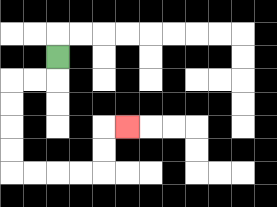{'start': '[2, 2]', 'end': '[5, 5]', 'path_directions': 'D,L,L,D,D,D,D,R,R,R,R,U,U,R', 'path_coordinates': '[[2, 2], [2, 3], [1, 3], [0, 3], [0, 4], [0, 5], [0, 6], [0, 7], [1, 7], [2, 7], [3, 7], [4, 7], [4, 6], [4, 5], [5, 5]]'}